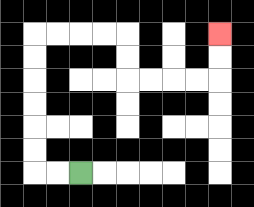{'start': '[3, 7]', 'end': '[9, 1]', 'path_directions': 'L,L,U,U,U,U,U,U,R,R,R,R,D,D,R,R,R,R,U,U', 'path_coordinates': '[[3, 7], [2, 7], [1, 7], [1, 6], [1, 5], [1, 4], [1, 3], [1, 2], [1, 1], [2, 1], [3, 1], [4, 1], [5, 1], [5, 2], [5, 3], [6, 3], [7, 3], [8, 3], [9, 3], [9, 2], [9, 1]]'}